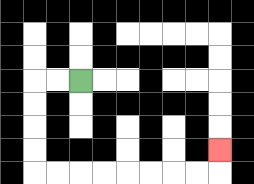{'start': '[3, 3]', 'end': '[9, 6]', 'path_directions': 'L,L,D,D,D,D,R,R,R,R,R,R,R,R,U', 'path_coordinates': '[[3, 3], [2, 3], [1, 3], [1, 4], [1, 5], [1, 6], [1, 7], [2, 7], [3, 7], [4, 7], [5, 7], [6, 7], [7, 7], [8, 7], [9, 7], [9, 6]]'}